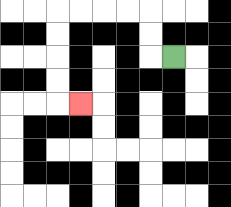{'start': '[7, 2]', 'end': '[3, 4]', 'path_directions': 'L,U,U,L,L,L,L,D,D,D,D,R', 'path_coordinates': '[[7, 2], [6, 2], [6, 1], [6, 0], [5, 0], [4, 0], [3, 0], [2, 0], [2, 1], [2, 2], [2, 3], [2, 4], [3, 4]]'}